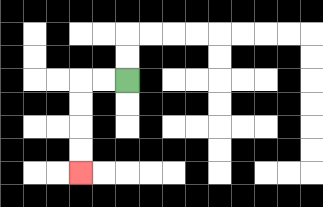{'start': '[5, 3]', 'end': '[3, 7]', 'path_directions': 'L,L,D,D,D,D', 'path_coordinates': '[[5, 3], [4, 3], [3, 3], [3, 4], [3, 5], [3, 6], [3, 7]]'}